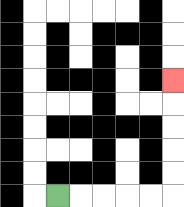{'start': '[2, 8]', 'end': '[7, 3]', 'path_directions': 'R,R,R,R,R,U,U,U,U,U', 'path_coordinates': '[[2, 8], [3, 8], [4, 8], [5, 8], [6, 8], [7, 8], [7, 7], [7, 6], [7, 5], [7, 4], [7, 3]]'}